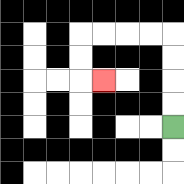{'start': '[7, 5]', 'end': '[4, 3]', 'path_directions': 'U,U,U,U,L,L,L,L,D,D,R', 'path_coordinates': '[[7, 5], [7, 4], [7, 3], [7, 2], [7, 1], [6, 1], [5, 1], [4, 1], [3, 1], [3, 2], [3, 3], [4, 3]]'}